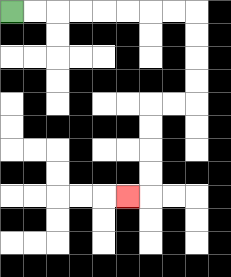{'start': '[0, 0]', 'end': '[5, 8]', 'path_directions': 'R,R,R,R,R,R,R,R,D,D,D,D,L,L,D,D,D,D,L', 'path_coordinates': '[[0, 0], [1, 0], [2, 0], [3, 0], [4, 0], [5, 0], [6, 0], [7, 0], [8, 0], [8, 1], [8, 2], [8, 3], [8, 4], [7, 4], [6, 4], [6, 5], [6, 6], [6, 7], [6, 8], [5, 8]]'}